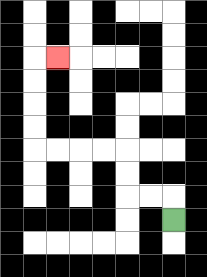{'start': '[7, 9]', 'end': '[2, 2]', 'path_directions': 'U,L,L,U,U,L,L,L,L,U,U,U,U,R', 'path_coordinates': '[[7, 9], [7, 8], [6, 8], [5, 8], [5, 7], [5, 6], [4, 6], [3, 6], [2, 6], [1, 6], [1, 5], [1, 4], [1, 3], [1, 2], [2, 2]]'}